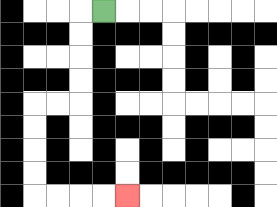{'start': '[4, 0]', 'end': '[5, 8]', 'path_directions': 'L,D,D,D,D,L,L,D,D,D,D,R,R,R,R', 'path_coordinates': '[[4, 0], [3, 0], [3, 1], [3, 2], [3, 3], [3, 4], [2, 4], [1, 4], [1, 5], [1, 6], [1, 7], [1, 8], [2, 8], [3, 8], [4, 8], [5, 8]]'}